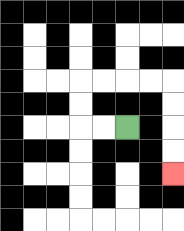{'start': '[5, 5]', 'end': '[7, 7]', 'path_directions': 'L,L,U,U,R,R,R,R,D,D,D,D', 'path_coordinates': '[[5, 5], [4, 5], [3, 5], [3, 4], [3, 3], [4, 3], [5, 3], [6, 3], [7, 3], [7, 4], [7, 5], [7, 6], [7, 7]]'}